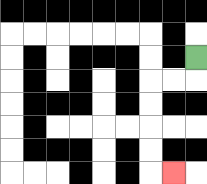{'start': '[8, 2]', 'end': '[7, 7]', 'path_directions': 'D,L,L,D,D,D,D,R', 'path_coordinates': '[[8, 2], [8, 3], [7, 3], [6, 3], [6, 4], [6, 5], [6, 6], [6, 7], [7, 7]]'}